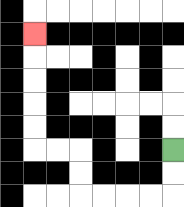{'start': '[7, 6]', 'end': '[1, 1]', 'path_directions': 'D,D,L,L,L,L,U,U,L,L,U,U,U,U,U', 'path_coordinates': '[[7, 6], [7, 7], [7, 8], [6, 8], [5, 8], [4, 8], [3, 8], [3, 7], [3, 6], [2, 6], [1, 6], [1, 5], [1, 4], [1, 3], [1, 2], [1, 1]]'}